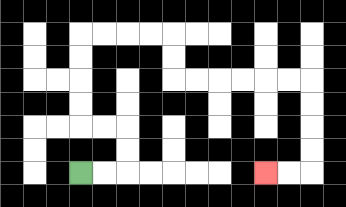{'start': '[3, 7]', 'end': '[11, 7]', 'path_directions': 'R,R,U,U,L,L,U,U,U,U,R,R,R,R,D,D,R,R,R,R,R,R,D,D,D,D,L,L', 'path_coordinates': '[[3, 7], [4, 7], [5, 7], [5, 6], [5, 5], [4, 5], [3, 5], [3, 4], [3, 3], [3, 2], [3, 1], [4, 1], [5, 1], [6, 1], [7, 1], [7, 2], [7, 3], [8, 3], [9, 3], [10, 3], [11, 3], [12, 3], [13, 3], [13, 4], [13, 5], [13, 6], [13, 7], [12, 7], [11, 7]]'}